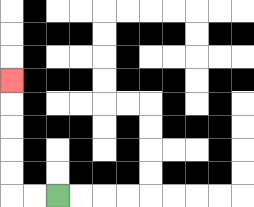{'start': '[2, 8]', 'end': '[0, 3]', 'path_directions': 'L,L,U,U,U,U,U', 'path_coordinates': '[[2, 8], [1, 8], [0, 8], [0, 7], [0, 6], [0, 5], [0, 4], [0, 3]]'}